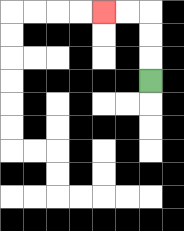{'start': '[6, 3]', 'end': '[4, 0]', 'path_directions': 'U,U,U,L,L', 'path_coordinates': '[[6, 3], [6, 2], [6, 1], [6, 0], [5, 0], [4, 0]]'}